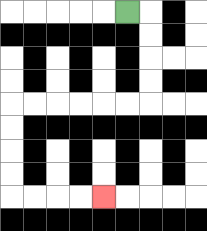{'start': '[5, 0]', 'end': '[4, 8]', 'path_directions': 'R,D,D,D,D,L,L,L,L,L,L,D,D,D,D,R,R,R,R', 'path_coordinates': '[[5, 0], [6, 0], [6, 1], [6, 2], [6, 3], [6, 4], [5, 4], [4, 4], [3, 4], [2, 4], [1, 4], [0, 4], [0, 5], [0, 6], [0, 7], [0, 8], [1, 8], [2, 8], [3, 8], [4, 8]]'}